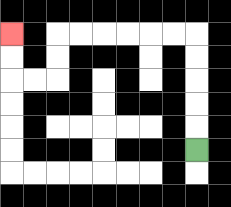{'start': '[8, 6]', 'end': '[0, 1]', 'path_directions': 'U,U,U,U,U,L,L,L,L,L,L,D,D,L,L,U,U', 'path_coordinates': '[[8, 6], [8, 5], [8, 4], [8, 3], [8, 2], [8, 1], [7, 1], [6, 1], [5, 1], [4, 1], [3, 1], [2, 1], [2, 2], [2, 3], [1, 3], [0, 3], [0, 2], [0, 1]]'}